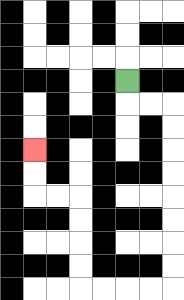{'start': '[5, 3]', 'end': '[1, 6]', 'path_directions': 'D,R,R,D,D,D,D,D,D,D,D,L,L,L,L,U,U,U,U,L,L,U,U', 'path_coordinates': '[[5, 3], [5, 4], [6, 4], [7, 4], [7, 5], [7, 6], [7, 7], [7, 8], [7, 9], [7, 10], [7, 11], [7, 12], [6, 12], [5, 12], [4, 12], [3, 12], [3, 11], [3, 10], [3, 9], [3, 8], [2, 8], [1, 8], [1, 7], [1, 6]]'}